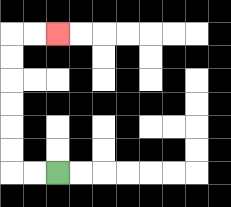{'start': '[2, 7]', 'end': '[2, 1]', 'path_directions': 'L,L,U,U,U,U,U,U,R,R', 'path_coordinates': '[[2, 7], [1, 7], [0, 7], [0, 6], [0, 5], [0, 4], [0, 3], [0, 2], [0, 1], [1, 1], [2, 1]]'}